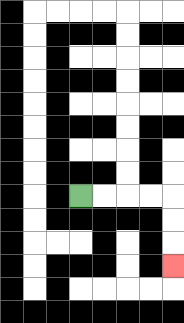{'start': '[3, 8]', 'end': '[7, 11]', 'path_directions': 'R,R,R,R,D,D,D', 'path_coordinates': '[[3, 8], [4, 8], [5, 8], [6, 8], [7, 8], [7, 9], [7, 10], [7, 11]]'}